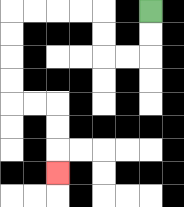{'start': '[6, 0]', 'end': '[2, 7]', 'path_directions': 'D,D,L,L,U,U,L,L,L,L,D,D,D,D,R,R,D,D,D', 'path_coordinates': '[[6, 0], [6, 1], [6, 2], [5, 2], [4, 2], [4, 1], [4, 0], [3, 0], [2, 0], [1, 0], [0, 0], [0, 1], [0, 2], [0, 3], [0, 4], [1, 4], [2, 4], [2, 5], [2, 6], [2, 7]]'}